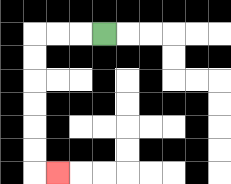{'start': '[4, 1]', 'end': '[2, 7]', 'path_directions': 'L,L,L,D,D,D,D,D,D,R', 'path_coordinates': '[[4, 1], [3, 1], [2, 1], [1, 1], [1, 2], [1, 3], [1, 4], [1, 5], [1, 6], [1, 7], [2, 7]]'}